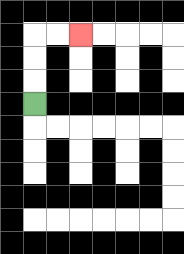{'start': '[1, 4]', 'end': '[3, 1]', 'path_directions': 'U,U,U,R,R', 'path_coordinates': '[[1, 4], [1, 3], [1, 2], [1, 1], [2, 1], [3, 1]]'}